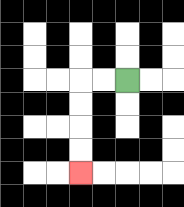{'start': '[5, 3]', 'end': '[3, 7]', 'path_directions': 'L,L,D,D,D,D', 'path_coordinates': '[[5, 3], [4, 3], [3, 3], [3, 4], [3, 5], [3, 6], [3, 7]]'}